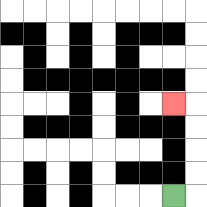{'start': '[7, 8]', 'end': '[7, 4]', 'path_directions': 'R,U,U,U,U,L', 'path_coordinates': '[[7, 8], [8, 8], [8, 7], [8, 6], [8, 5], [8, 4], [7, 4]]'}